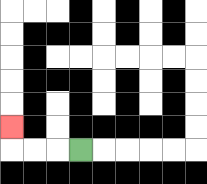{'start': '[3, 6]', 'end': '[0, 5]', 'path_directions': 'L,L,L,U', 'path_coordinates': '[[3, 6], [2, 6], [1, 6], [0, 6], [0, 5]]'}